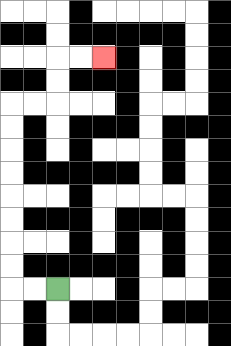{'start': '[2, 12]', 'end': '[4, 2]', 'path_directions': 'L,L,U,U,U,U,U,U,U,U,R,R,U,U,R,R', 'path_coordinates': '[[2, 12], [1, 12], [0, 12], [0, 11], [0, 10], [0, 9], [0, 8], [0, 7], [0, 6], [0, 5], [0, 4], [1, 4], [2, 4], [2, 3], [2, 2], [3, 2], [4, 2]]'}